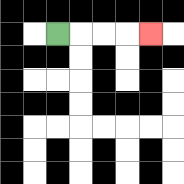{'start': '[2, 1]', 'end': '[6, 1]', 'path_directions': 'R,R,R,R', 'path_coordinates': '[[2, 1], [3, 1], [4, 1], [5, 1], [6, 1]]'}